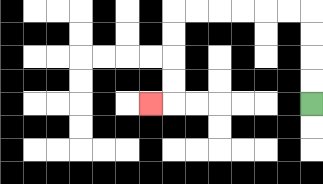{'start': '[13, 4]', 'end': '[6, 4]', 'path_directions': 'U,U,U,U,L,L,L,L,L,L,D,D,D,D,L', 'path_coordinates': '[[13, 4], [13, 3], [13, 2], [13, 1], [13, 0], [12, 0], [11, 0], [10, 0], [9, 0], [8, 0], [7, 0], [7, 1], [7, 2], [7, 3], [7, 4], [6, 4]]'}